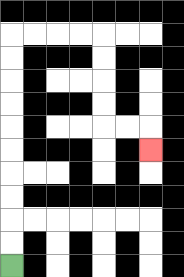{'start': '[0, 11]', 'end': '[6, 6]', 'path_directions': 'U,U,U,U,U,U,U,U,U,U,R,R,R,R,D,D,D,D,R,R,D', 'path_coordinates': '[[0, 11], [0, 10], [0, 9], [0, 8], [0, 7], [0, 6], [0, 5], [0, 4], [0, 3], [0, 2], [0, 1], [1, 1], [2, 1], [3, 1], [4, 1], [4, 2], [4, 3], [4, 4], [4, 5], [5, 5], [6, 5], [6, 6]]'}